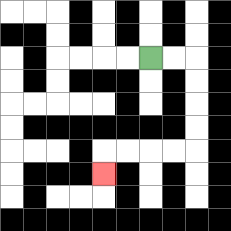{'start': '[6, 2]', 'end': '[4, 7]', 'path_directions': 'R,R,D,D,D,D,L,L,L,L,D', 'path_coordinates': '[[6, 2], [7, 2], [8, 2], [8, 3], [8, 4], [8, 5], [8, 6], [7, 6], [6, 6], [5, 6], [4, 6], [4, 7]]'}